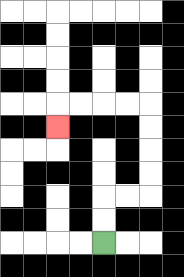{'start': '[4, 10]', 'end': '[2, 5]', 'path_directions': 'U,U,R,R,U,U,U,U,L,L,L,L,D', 'path_coordinates': '[[4, 10], [4, 9], [4, 8], [5, 8], [6, 8], [6, 7], [6, 6], [6, 5], [6, 4], [5, 4], [4, 4], [3, 4], [2, 4], [2, 5]]'}